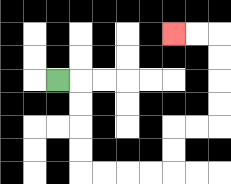{'start': '[2, 3]', 'end': '[7, 1]', 'path_directions': 'R,D,D,D,D,R,R,R,R,U,U,R,R,U,U,U,U,L,L', 'path_coordinates': '[[2, 3], [3, 3], [3, 4], [3, 5], [3, 6], [3, 7], [4, 7], [5, 7], [6, 7], [7, 7], [7, 6], [7, 5], [8, 5], [9, 5], [9, 4], [9, 3], [9, 2], [9, 1], [8, 1], [7, 1]]'}